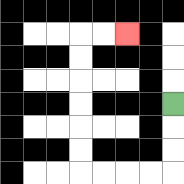{'start': '[7, 4]', 'end': '[5, 1]', 'path_directions': 'D,D,D,L,L,L,L,U,U,U,U,U,U,R,R', 'path_coordinates': '[[7, 4], [7, 5], [7, 6], [7, 7], [6, 7], [5, 7], [4, 7], [3, 7], [3, 6], [3, 5], [3, 4], [3, 3], [3, 2], [3, 1], [4, 1], [5, 1]]'}